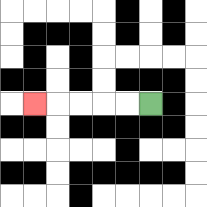{'start': '[6, 4]', 'end': '[1, 4]', 'path_directions': 'L,L,L,L,L', 'path_coordinates': '[[6, 4], [5, 4], [4, 4], [3, 4], [2, 4], [1, 4]]'}